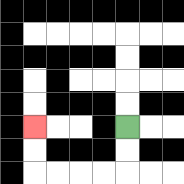{'start': '[5, 5]', 'end': '[1, 5]', 'path_directions': 'D,D,L,L,L,L,U,U', 'path_coordinates': '[[5, 5], [5, 6], [5, 7], [4, 7], [3, 7], [2, 7], [1, 7], [1, 6], [1, 5]]'}